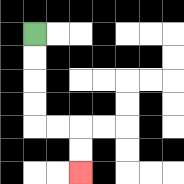{'start': '[1, 1]', 'end': '[3, 7]', 'path_directions': 'D,D,D,D,R,R,D,D', 'path_coordinates': '[[1, 1], [1, 2], [1, 3], [1, 4], [1, 5], [2, 5], [3, 5], [3, 6], [3, 7]]'}